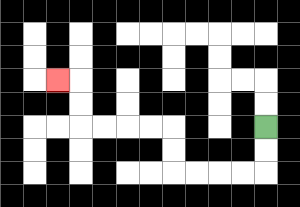{'start': '[11, 5]', 'end': '[2, 3]', 'path_directions': 'D,D,L,L,L,L,U,U,L,L,L,L,U,U,L', 'path_coordinates': '[[11, 5], [11, 6], [11, 7], [10, 7], [9, 7], [8, 7], [7, 7], [7, 6], [7, 5], [6, 5], [5, 5], [4, 5], [3, 5], [3, 4], [3, 3], [2, 3]]'}